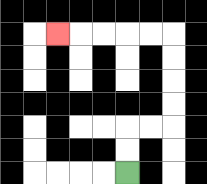{'start': '[5, 7]', 'end': '[2, 1]', 'path_directions': 'U,U,R,R,U,U,U,U,L,L,L,L,L', 'path_coordinates': '[[5, 7], [5, 6], [5, 5], [6, 5], [7, 5], [7, 4], [7, 3], [7, 2], [7, 1], [6, 1], [5, 1], [4, 1], [3, 1], [2, 1]]'}